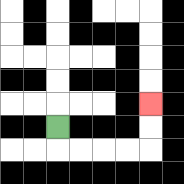{'start': '[2, 5]', 'end': '[6, 4]', 'path_directions': 'D,R,R,R,R,U,U', 'path_coordinates': '[[2, 5], [2, 6], [3, 6], [4, 6], [5, 6], [6, 6], [6, 5], [6, 4]]'}